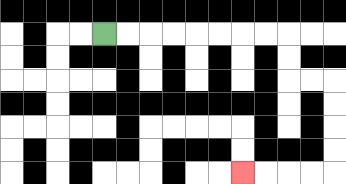{'start': '[4, 1]', 'end': '[10, 7]', 'path_directions': 'R,R,R,R,R,R,R,R,D,D,R,R,D,D,D,D,L,L,L,L', 'path_coordinates': '[[4, 1], [5, 1], [6, 1], [7, 1], [8, 1], [9, 1], [10, 1], [11, 1], [12, 1], [12, 2], [12, 3], [13, 3], [14, 3], [14, 4], [14, 5], [14, 6], [14, 7], [13, 7], [12, 7], [11, 7], [10, 7]]'}